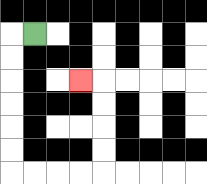{'start': '[1, 1]', 'end': '[3, 3]', 'path_directions': 'L,D,D,D,D,D,D,R,R,R,R,U,U,U,U,L', 'path_coordinates': '[[1, 1], [0, 1], [0, 2], [0, 3], [0, 4], [0, 5], [0, 6], [0, 7], [1, 7], [2, 7], [3, 7], [4, 7], [4, 6], [4, 5], [4, 4], [4, 3], [3, 3]]'}